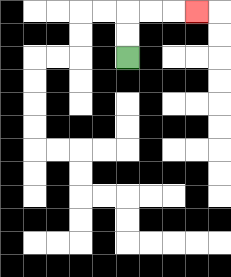{'start': '[5, 2]', 'end': '[8, 0]', 'path_directions': 'U,U,R,R,R', 'path_coordinates': '[[5, 2], [5, 1], [5, 0], [6, 0], [7, 0], [8, 0]]'}